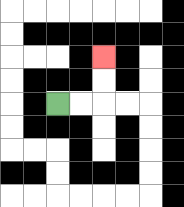{'start': '[2, 4]', 'end': '[4, 2]', 'path_directions': 'R,R,U,U', 'path_coordinates': '[[2, 4], [3, 4], [4, 4], [4, 3], [4, 2]]'}